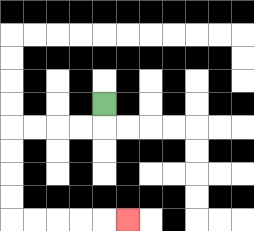{'start': '[4, 4]', 'end': '[5, 9]', 'path_directions': 'D,L,L,L,L,D,D,D,D,R,R,R,R,R', 'path_coordinates': '[[4, 4], [4, 5], [3, 5], [2, 5], [1, 5], [0, 5], [0, 6], [0, 7], [0, 8], [0, 9], [1, 9], [2, 9], [3, 9], [4, 9], [5, 9]]'}